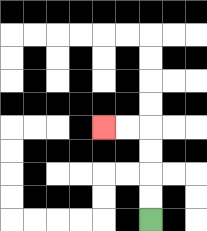{'start': '[6, 9]', 'end': '[4, 5]', 'path_directions': 'U,U,U,U,L,L', 'path_coordinates': '[[6, 9], [6, 8], [6, 7], [6, 6], [6, 5], [5, 5], [4, 5]]'}